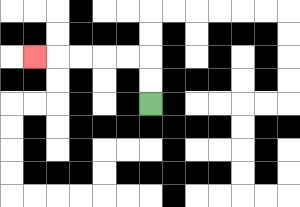{'start': '[6, 4]', 'end': '[1, 2]', 'path_directions': 'U,U,L,L,L,L,L', 'path_coordinates': '[[6, 4], [6, 3], [6, 2], [5, 2], [4, 2], [3, 2], [2, 2], [1, 2]]'}